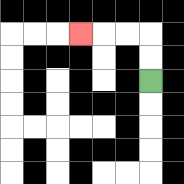{'start': '[6, 3]', 'end': '[3, 1]', 'path_directions': 'U,U,L,L,L', 'path_coordinates': '[[6, 3], [6, 2], [6, 1], [5, 1], [4, 1], [3, 1]]'}